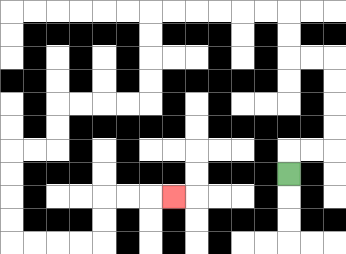{'start': '[12, 7]', 'end': '[7, 8]', 'path_directions': 'U,R,R,U,U,U,U,L,L,U,U,L,L,L,L,L,L,D,D,D,D,L,L,L,L,D,D,L,L,D,D,D,D,R,R,R,R,U,U,R,R,R', 'path_coordinates': '[[12, 7], [12, 6], [13, 6], [14, 6], [14, 5], [14, 4], [14, 3], [14, 2], [13, 2], [12, 2], [12, 1], [12, 0], [11, 0], [10, 0], [9, 0], [8, 0], [7, 0], [6, 0], [6, 1], [6, 2], [6, 3], [6, 4], [5, 4], [4, 4], [3, 4], [2, 4], [2, 5], [2, 6], [1, 6], [0, 6], [0, 7], [0, 8], [0, 9], [0, 10], [1, 10], [2, 10], [3, 10], [4, 10], [4, 9], [4, 8], [5, 8], [6, 8], [7, 8]]'}